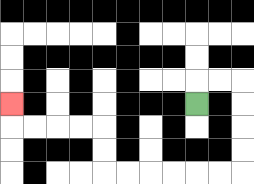{'start': '[8, 4]', 'end': '[0, 4]', 'path_directions': 'U,R,R,D,D,D,D,L,L,L,L,L,L,U,U,L,L,L,L,U', 'path_coordinates': '[[8, 4], [8, 3], [9, 3], [10, 3], [10, 4], [10, 5], [10, 6], [10, 7], [9, 7], [8, 7], [7, 7], [6, 7], [5, 7], [4, 7], [4, 6], [4, 5], [3, 5], [2, 5], [1, 5], [0, 5], [0, 4]]'}